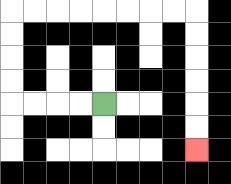{'start': '[4, 4]', 'end': '[8, 6]', 'path_directions': 'L,L,L,L,U,U,U,U,R,R,R,R,R,R,R,R,D,D,D,D,D,D', 'path_coordinates': '[[4, 4], [3, 4], [2, 4], [1, 4], [0, 4], [0, 3], [0, 2], [0, 1], [0, 0], [1, 0], [2, 0], [3, 0], [4, 0], [5, 0], [6, 0], [7, 0], [8, 0], [8, 1], [8, 2], [8, 3], [8, 4], [8, 5], [8, 6]]'}